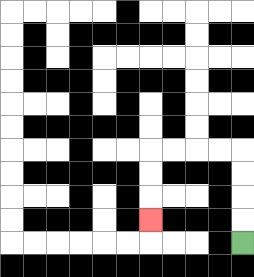{'start': '[10, 10]', 'end': '[6, 9]', 'path_directions': 'U,U,U,U,L,L,L,L,D,D,D', 'path_coordinates': '[[10, 10], [10, 9], [10, 8], [10, 7], [10, 6], [9, 6], [8, 6], [7, 6], [6, 6], [6, 7], [6, 8], [6, 9]]'}